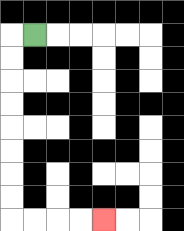{'start': '[1, 1]', 'end': '[4, 9]', 'path_directions': 'L,D,D,D,D,D,D,D,D,R,R,R,R', 'path_coordinates': '[[1, 1], [0, 1], [0, 2], [0, 3], [0, 4], [0, 5], [0, 6], [0, 7], [0, 8], [0, 9], [1, 9], [2, 9], [3, 9], [4, 9]]'}